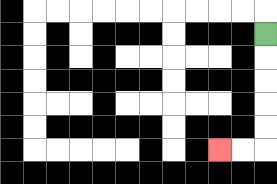{'start': '[11, 1]', 'end': '[9, 6]', 'path_directions': 'D,D,D,D,D,L,L', 'path_coordinates': '[[11, 1], [11, 2], [11, 3], [11, 4], [11, 5], [11, 6], [10, 6], [9, 6]]'}